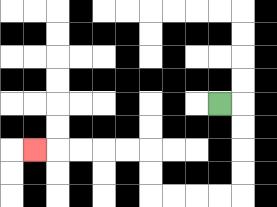{'start': '[9, 4]', 'end': '[1, 6]', 'path_directions': 'R,D,D,D,D,L,L,L,L,U,U,L,L,L,L,L', 'path_coordinates': '[[9, 4], [10, 4], [10, 5], [10, 6], [10, 7], [10, 8], [9, 8], [8, 8], [7, 8], [6, 8], [6, 7], [6, 6], [5, 6], [4, 6], [3, 6], [2, 6], [1, 6]]'}